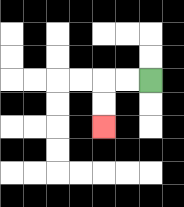{'start': '[6, 3]', 'end': '[4, 5]', 'path_directions': 'L,L,D,D', 'path_coordinates': '[[6, 3], [5, 3], [4, 3], [4, 4], [4, 5]]'}